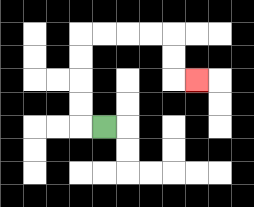{'start': '[4, 5]', 'end': '[8, 3]', 'path_directions': 'L,U,U,U,U,R,R,R,R,D,D,R', 'path_coordinates': '[[4, 5], [3, 5], [3, 4], [3, 3], [3, 2], [3, 1], [4, 1], [5, 1], [6, 1], [7, 1], [7, 2], [7, 3], [8, 3]]'}